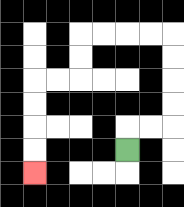{'start': '[5, 6]', 'end': '[1, 7]', 'path_directions': 'U,R,R,U,U,U,U,L,L,L,L,D,D,L,L,D,D,D,D', 'path_coordinates': '[[5, 6], [5, 5], [6, 5], [7, 5], [7, 4], [7, 3], [7, 2], [7, 1], [6, 1], [5, 1], [4, 1], [3, 1], [3, 2], [3, 3], [2, 3], [1, 3], [1, 4], [1, 5], [1, 6], [1, 7]]'}